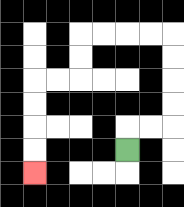{'start': '[5, 6]', 'end': '[1, 7]', 'path_directions': 'U,R,R,U,U,U,U,L,L,L,L,D,D,L,L,D,D,D,D', 'path_coordinates': '[[5, 6], [5, 5], [6, 5], [7, 5], [7, 4], [7, 3], [7, 2], [7, 1], [6, 1], [5, 1], [4, 1], [3, 1], [3, 2], [3, 3], [2, 3], [1, 3], [1, 4], [1, 5], [1, 6], [1, 7]]'}